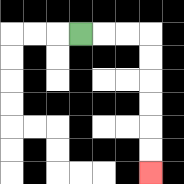{'start': '[3, 1]', 'end': '[6, 7]', 'path_directions': 'R,R,R,D,D,D,D,D,D', 'path_coordinates': '[[3, 1], [4, 1], [5, 1], [6, 1], [6, 2], [6, 3], [6, 4], [6, 5], [6, 6], [6, 7]]'}